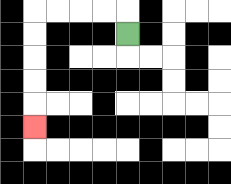{'start': '[5, 1]', 'end': '[1, 5]', 'path_directions': 'U,L,L,L,L,D,D,D,D,D', 'path_coordinates': '[[5, 1], [5, 0], [4, 0], [3, 0], [2, 0], [1, 0], [1, 1], [1, 2], [1, 3], [1, 4], [1, 5]]'}